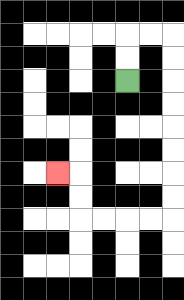{'start': '[5, 3]', 'end': '[2, 7]', 'path_directions': 'U,U,R,R,D,D,D,D,D,D,D,D,L,L,L,L,U,U,L', 'path_coordinates': '[[5, 3], [5, 2], [5, 1], [6, 1], [7, 1], [7, 2], [7, 3], [7, 4], [7, 5], [7, 6], [7, 7], [7, 8], [7, 9], [6, 9], [5, 9], [4, 9], [3, 9], [3, 8], [3, 7], [2, 7]]'}